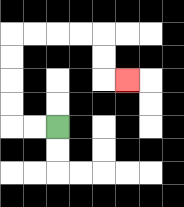{'start': '[2, 5]', 'end': '[5, 3]', 'path_directions': 'L,L,U,U,U,U,R,R,R,R,D,D,R', 'path_coordinates': '[[2, 5], [1, 5], [0, 5], [0, 4], [0, 3], [0, 2], [0, 1], [1, 1], [2, 1], [3, 1], [4, 1], [4, 2], [4, 3], [5, 3]]'}